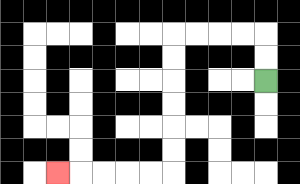{'start': '[11, 3]', 'end': '[2, 7]', 'path_directions': 'U,U,L,L,L,L,D,D,D,D,D,D,L,L,L,L,L', 'path_coordinates': '[[11, 3], [11, 2], [11, 1], [10, 1], [9, 1], [8, 1], [7, 1], [7, 2], [7, 3], [7, 4], [7, 5], [7, 6], [7, 7], [6, 7], [5, 7], [4, 7], [3, 7], [2, 7]]'}